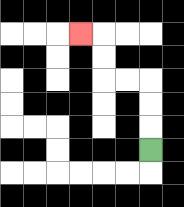{'start': '[6, 6]', 'end': '[3, 1]', 'path_directions': 'U,U,U,L,L,U,U,L', 'path_coordinates': '[[6, 6], [6, 5], [6, 4], [6, 3], [5, 3], [4, 3], [4, 2], [4, 1], [3, 1]]'}